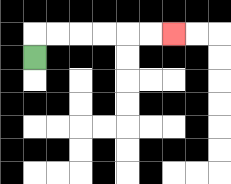{'start': '[1, 2]', 'end': '[7, 1]', 'path_directions': 'U,R,R,R,R,R,R', 'path_coordinates': '[[1, 2], [1, 1], [2, 1], [3, 1], [4, 1], [5, 1], [6, 1], [7, 1]]'}